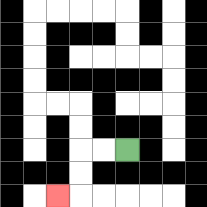{'start': '[5, 6]', 'end': '[2, 8]', 'path_directions': 'L,L,D,D,L', 'path_coordinates': '[[5, 6], [4, 6], [3, 6], [3, 7], [3, 8], [2, 8]]'}